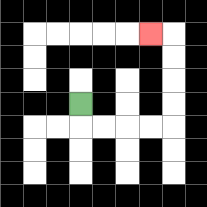{'start': '[3, 4]', 'end': '[6, 1]', 'path_directions': 'D,R,R,R,R,U,U,U,U,L', 'path_coordinates': '[[3, 4], [3, 5], [4, 5], [5, 5], [6, 5], [7, 5], [7, 4], [7, 3], [7, 2], [7, 1], [6, 1]]'}